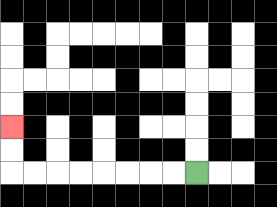{'start': '[8, 7]', 'end': '[0, 5]', 'path_directions': 'L,L,L,L,L,L,L,L,U,U', 'path_coordinates': '[[8, 7], [7, 7], [6, 7], [5, 7], [4, 7], [3, 7], [2, 7], [1, 7], [0, 7], [0, 6], [0, 5]]'}